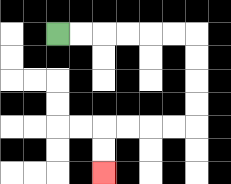{'start': '[2, 1]', 'end': '[4, 7]', 'path_directions': 'R,R,R,R,R,R,D,D,D,D,L,L,L,L,D,D', 'path_coordinates': '[[2, 1], [3, 1], [4, 1], [5, 1], [6, 1], [7, 1], [8, 1], [8, 2], [8, 3], [8, 4], [8, 5], [7, 5], [6, 5], [5, 5], [4, 5], [4, 6], [4, 7]]'}